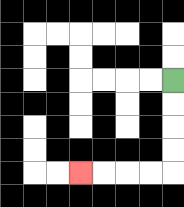{'start': '[7, 3]', 'end': '[3, 7]', 'path_directions': 'D,D,D,D,L,L,L,L', 'path_coordinates': '[[7, 3], [7, 4], [7, 5], [7, 6], [7, 7], [6, 7], [5, 7], [4, 7], [3, 7]]'}